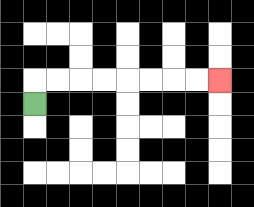{'start': '[1, 4]', 'end': '[9, 3]', 'path_directions': 'U,R,R,R,R,R,R,R,R', 'path_coordinates': '[[1, 4], [1, 3], [2, 3], [3, 3], [4, 3], [5, 3], [6, 3], [7, 3], [8, 3], [9, 3]]'}